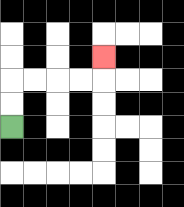{'start': '[0, 5]', 'end': '[4, 2]', 'path_directions': 'U,U,R,R,R,R,U', 'path_coordinates': '[[0, 5], [0, 4], [0, 3], [1, 3], [2, 3], [3, 3], [4, 3], [4, 2]]'}